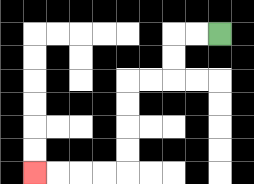{'start': '[9, 1]', 'end': '[1, 7]', 'path_directions': 'L,L,D,D,L,L,D,D,D,D,L,L,L,L', 'path_coordinates': '[[9, 1], [8, 1], [7, 1], [7, 2], [7, 3], [6, 3], [5, 3], [5, 4], [5, 5], [5, 6], [5, 7], [4, 7], [3, 7], [2, 7], [1, 7]]'}